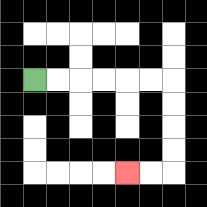{'start': '[1, 3]', 'end': '[5, 7]', 'path_directions': 'R,R,R,R,R,R,D,D,D,D,L,L', 'path_coordinates': '[[1, 3], [2, 3], [3, 3], [4, 3], [5, 3], [6, 3], [7, 3], [7, 4], [7, 5], [7, 6], [7, 7], [6, 7], [5, 7]]'}